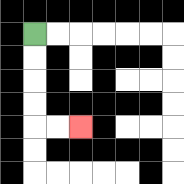{'start': '[1, 1]', 'end': '[3, 5]', 'path_directions': 'D,D,D,D,R,R', 'path_coordinates': '[[1, 1], [1, 2], [1, 3], [1, 4], [1, 5], [2, 5], [3, 5]]'}